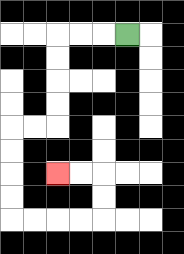{'start': '[5, 1]', 'end': '[2, 7]', 'path_directions': 'L,L,L,D,D,D,D,L,L,D,D,D,D,R,R,R,R,U,U,L,L', 'path_coordinates': '[[5, 1], [4, 1], [3, 1], [2, 1], [2, 2], [2, 3], [2, 4], [2, 5], [1, 5], [0, 5], [0, 6], [0, 7], [0, 8], [0, 9], [1, 9], [2, 9], [3, 9], [4, 9], [4, 8], [4, 7], [3, 7], [2, 7]]'}